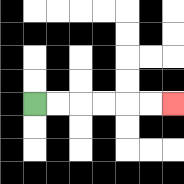{'start': '[1, 4]', 'end': '[7, 4]', 'path_directions': 'R,R,R,R,R,R', 'path_coordinates': '[[1, 4], [2, 4], [3, 4], [4, 4], [5, 4], [6, 4], [7, 4]]'}